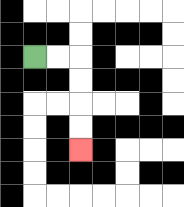{'start': '[1, 2]', 'end': '[3, 6]', 'path_directions': 'R,R,D,D,D,D', 'path_coordinates': '[[1, 2], [2, 2], [3, 2], [3, 3], [3, 4], [3, 5], [3, 6]]'}